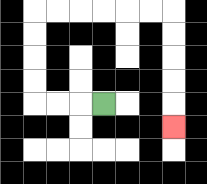{'start': '[4, 4]', 'end': '[7, 5]', 'path_directions': 'L,L,L,U,U,U,U,R,R,R,R,R,R,D,D,D,D,D', 'path_coordinates': '[[4, 4], [3, 4], [2, 4], [1, 4], [1, 3], [1, 2], [1, 1], [1, 0], [2, 0], [3, 0], [4, 0], [5, 0], [6, 0], [7, 0], [7, 1], [7, 2], [7, 3], [7, 4], [7, 5]]'}